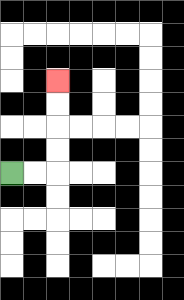{'start': '[0, 7]', 'end': '[2, 3]', 'path_directions': 'R,R,U,U,U,U', 'path_coordinates': '[[0, 7], [1, 7], [2, 7], [2, 6], [2, 5], [2, 4], [2, 3]]'}